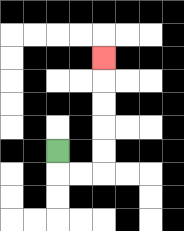{'start': '[2, 6]', 'end': '[4, 2]', 'path_directions': 'D,R,R,U,U,U,U,U', 'path_coordinates': '[[2, 6], [2, 7], [3, 7], [4, 7], [4, 6], [4, 5], [4, 4], [4, 3], [4, 2]]'}